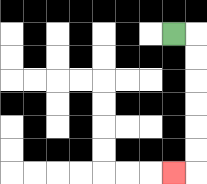{'start': '[7, 1]', 'end': '[7, 7]', 'path_directions': 'R,D,D,D,D,D,D,L', 'path_coordinates': '[[7, 1], [8, 1], [8, 2], [8, 3], [8, 4], [8, 5], [8, 6], [8, 7], [7, 7]]'}